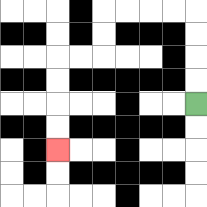{'start': '[8, 4]', 'end': '[2, 6]', 'path_directions': 'U,U,U,U,L,L,L,L,D,D,L,L,D,D,D,D', 'path_coordinates': '[[8, 4], [8, 3], [8, 2], [8, 1], [8, 0], [7, 0], [6, 0], [5, 0], [4, 0], [4, 1], [4, 2], [3, 2], [2, 2], [2, 3], [2, 4], [2, 5], [2, 6]]'}